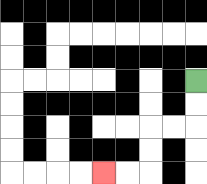{'start': '[8, 3]', 'end': '[4, 7]', 'path_directions': 'D,D,L,L,D,D,L,L', 'path_coordinates': '[[8, 3], [8, 4], [8, 5], [7, 5], [6, 5], [6, 6], [6, 7], [5, 7], [4, 7]]'}